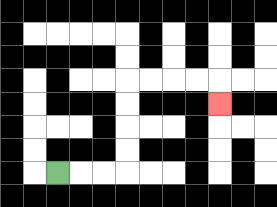{'start': '[2, 7]', 'end': '[9, 4]', 'path_directions': 'R,R,R,U,U,U,U,R,R,R,R,D', 'path_coordinates': '[[2, 7], [3, 7], [4, 7], [5, 7], [5, 6], [5, 5], [5, 4], [5, 3], [6, 3], [7, 3], [8, 3], [9, 3], [9, 4]]'}